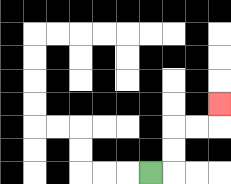{'start': '[6, 7]', 'end': '[9, 4]', 'path_directions': 'R,U,U,R,R,U', 'path_coordinates': '[[6, 7], [7, 7], [7, 6], [7, 5], [8, 5], [9, 5], [9, 4]]'}